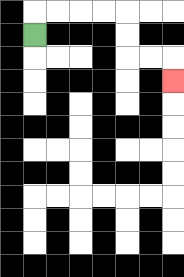{'start': '[1, 1]', 'end': '[7, 3]', 'path_directions': 'U,R,R,R,R,D,D,R,R,D', 'path_coordinates': '[[1, 1], [1, 0], [2, 0], [3, 0], [4, 0], [5, 0], [5, 1], [5, 2], [6, 2], [7, 2], [7, 3]]'}